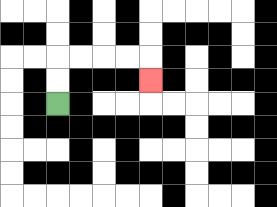{'start': '[2, 4]', 'end': '[6, 3]', 'path_directions': 'U,U,R,R,R,R,D', 'path_coordinates': '[[2, 4], [2, 3], [2, 2], [3, 2], [4, 2], [5, 2], [6, 2], [6, 3]]'}